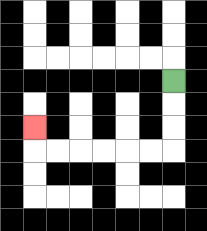{'start': '[7, 3]', 'end': '[1, 5]', 'path_directions': 'D,D,D,L,L,L,L,L,L,U', 'path_coordinates': '[[7, 3], [7, 4], [7, 5], [7, 6], [6, 6], [5, 6], [4, 6], [3, 6], [2, 6], [1, 6], [1, 5]]'}